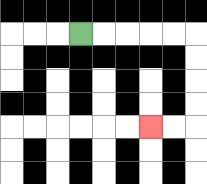{'start': '[3, 1]', 'end': '[6, 5]', 'path_directions': 'R,R,R,R,R,D,D,D,D,L,L', 'path_coordinates': '[[3, 1], [4, 1], [5, 1], [6, 1], [7, 1], [8, 1], [8, 2], [8, 3], [8, 4], [8, 5], [7, 5], [6, 5]]'}